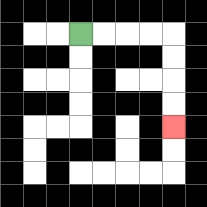{'start': '[3, 1]', 'end': '[7, 5]', 'path_directions': 'R,R,R,R,D,D,D,D', 'path_coordinates': '[[3, 1], [4, 1], [5, 1], [6, 1], [7, 1], [7, 2], [7, 3], [7, 4], [7, 5]]'}